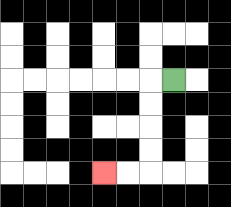{'start': '[7, 3]', 'end': '[4, 7]', 'path_directions': 'L,D,D,D,D,L,L', 'path_coordinates': '[[7, 3], [6, 3], [6, 4], [6, 5], [6, 6], [6, 7], [5, 7], [4, 7]]'}